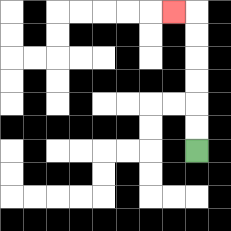{'start': '[8, 6]', 'end': '[7, 0]', 'path_directions': 'U,U,U,U,U,U,L', 'path_coordinates': '[[8, 6], [8, 5], [8, 4], [8, 3], [8, 2], [8, 1], [8, 0], [7, 0]]'}